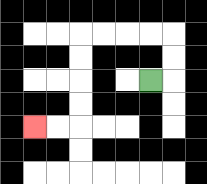{'start': '[6, 3]', 'end': '[1, 5]', 'path_directions': 'R,U,U,L,L,L,L,D,D,D,D,L,L', 'path_coordinates': '[[6, 3], [7, 3], [7, 2], [7, 1], [6, 1], [5, 1], [4, 1], [3, 1], [3, 2], [3, 3], [3, 4], [3, 5], [2, 5], [1, 5]]'}